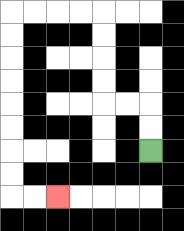{'start': '[6, 6]', 'end': '[2, 8]', 'path_directions': 'U,U,L,L,U,U,U,U,L,L,L,L,D,D,D,D,D,D,D,D,R,R', 'path_coordinates': '[[6, 6], [6, 5], [6, 4], [5, 4], [4, 4], [4, 3], [4, 2], [4, 1], [4, 0], [3, 0], [2, 0], [1, 0], [0, 0], [0, 1], [0, 2], [0, 3], [0, 4], [0, 5], [0, 6], [0, 7], [0, 8], [1, 8], [2, 8]]'}